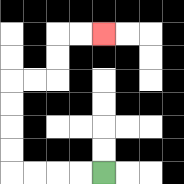{'start': '[4, 7]', 'end': '[4, 1]', 'path_directions': 'L,L,L,L,U,U,U,U,R,R,U,U,R,R', 'path_coordinates': '[[4, 7], [3, 7], [2, 7], [1, 7], [0, 7], [0, 6], [0, 5], [0, 4], [0, 3], [1, 3], [2, 3], [2, 2], [2, 1], [3, 1], [4, 1]]'}